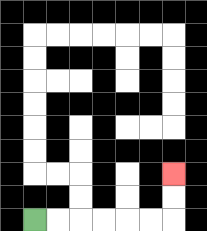{'start': '[1, 9]', 'end': '[7, 7]', 'path_directions': 'R,R,R,R,R,R,U,U', 'path_coordinates': '[[1, 9], [2, 9], [3, 9], [4, 9], [5, 9], [6, 9], [7, 9], [7, 8], [7, 7]]'}